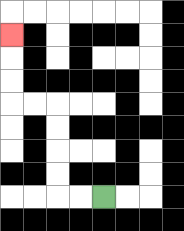{'start': '[4, 8]', 'end': '[0, 1]', 'path_directions': 'L,L,U,U,U,U,L,L,U,U,U', 'path_coordinates': '[[4, 8], [3, 8], [2, 8], [2, 7], [2, 6], [2, 5], [2, 4], [1, 4], [0, 4], [0, 3], [0, 2], [0, 1]]'}